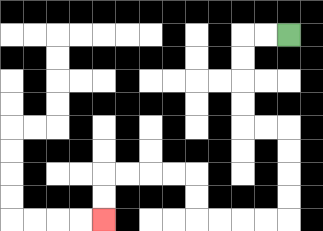{'start': '[12, 1]', 'end': '[4, 9]', 'path_directions': 'L,L,D,D,D,D,R,R,D,D,D,D,L,L,L,L,U,U,L,L,L,L,D,D', 'path_coordinates': '[[12, 1], [11, 1], [10, 1], [10, 2], [10, 3], [10, 4], [10, 5], [11, 5], [12, 5], [12, 6], [12, 7], [12, 8], [12, 9], [11, 9], [10, 9], [9, 9], [8, 9], [8, 8], [8, 7], [7, 7], [6, 7], [5, 7], [4, 7], [4, 8], [4, 9]]'}